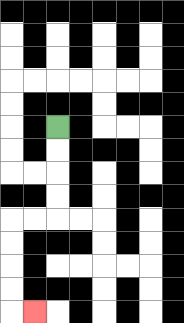{'start': '[2, 5]', 'end': '[1, 13]', 'path_directions': 'D,D,D,D,L,L,D,D,D,D,R', 'path_coordinates': '[[2, 5], [2, 6], [2, 7], [2, 8], [2, 9], [1, 9], [0, 9], [0, 10], [0, 11], [0, 12], [0, 13], [1, 13]]'}